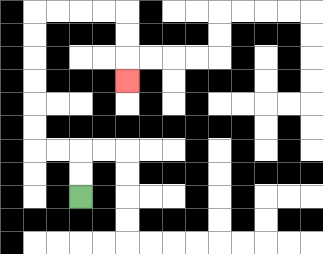{'start': '[3, 8]', 'end': '[5, 3]', 'path_directions': 'U,U,L,L,U,U,U,U,U,U,R,R,R,R,D,D,D', 'path_coordinates': '[[3, 8], [3, 7], [3, 6], [2, 6], [1, 6], [1, 5], [1, 4], [1, 3], [1, 2], [1, 1], [1, 0], [2, 0], [3, 0], [4, 0], [5, 0], [5, 1], [5, 2], [5, 3]]'}